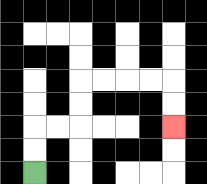{'start': '[1, 7]', 'end': '[7, 5]', 'path_directions': 'U,U,R,R,U,U,R,R,R,R,D,D', 'path_coordinates': '[[1, 7], [1, 6], [1, 5], [2, 5], [3, 5], [3, 4], [3, 3], [4, 3], [5, 3], [6, 3], [7, 3], [7, 4], [7, 5]]'}